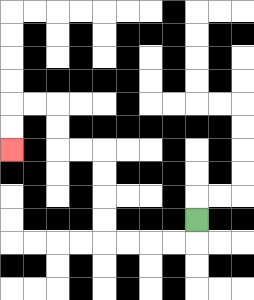{'start': '[8, 9]', 'end': '[0, 6]', 'path_directions': 'D,L,L,L,L,U,U,U,U,L,L,U,U,L,L,D,D', 'path_coordinates': '[[8, 9], [8, 10], [7, 10], [6, 10], [5, 10], [4, 10], [4, 9], [4, 8], [4, 7], [4, 6], [3, 6], [2, 6], [2, 5], [2, 4], [1, 4], [0, 4], [0, 5], [0, 6]]'}